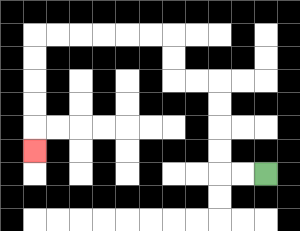{'start': '[11, 7]', 'end': '[1, 6]', 'path_directions': 'L,L,U,U,U,U,L,L,U,U,L,L,L,L,L,L,D,D,D,D,D', 'path_coordinates': '[[11, 7], [10, 7], [9, 7], [9, 6], [9, 5], [9, 4], [9, 3], [8, 3], [7, 3], [7, 2], [7, 1], [6, 1], [5, 1], [4, 1], [3, 1], [2, 1], [1, 1], [1, 2], [1, 3], [1, 4], [1, 5], [1, 6]]'}